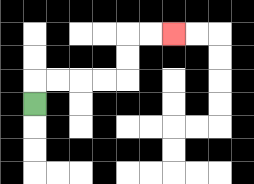{'start': '[1, 4]', 'end': '[7, 1]', 'path_directions': 'U,R,R,R,R,U,U,R,R', 'path_coordinates': '[[1, 4], [1, 3], [2, 3], [3, 3], [4, 3], [5, 3], [5, 2], [5, 1], [6, 1], [7, 1]]'}